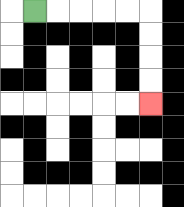{'start': '[1, 0]', 'end': '[6, 4]', 'path_directions': 'R,R,R,R,R,D,D,D,D', 'path_coordinates': '[[1, 0], [2, 0], [3, 0], [4, 0], [5, 0], [6, 0], [6, 1], [6, 2], [6, 3], [6, 4]]'}